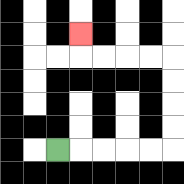{'start': '[2, 6]', 'end': '[3, 1]', 'path_directions': 'R,R,R,R,R,U,U,U,U,L,L,L,L,U', 'path_coordinates': '[[2, 6], [3, 6], [4, 6], [5, 6], [6, 6], [7, 6], [7, 5], [7, 4], [7, 3], [7, 2], [6, 2], [5, 2], [4, 2], [3, 2], [3, 1]]'}